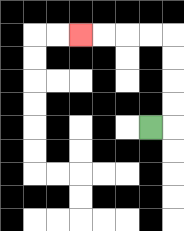{'start': '[6, 5]', 'end': '[3, 1]', 'path_directions': 'R,U,U,U,U,L,L,L,L', 'path_coordinates': '[[6, 5], [7, 5], [7, 4], [7, 3], [7, 2], [7, 1], [6, 1], [5, 1], [4, 1], [3, 1]]'}